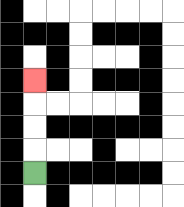{'start': '[1, 7]', 'end': '[1, 3]', 'path_directions': 'U,U,U,U', 'path_coordinates': '[[1, 7], [1, 6], [1, 5], [1, 4], [1, 3]]'}